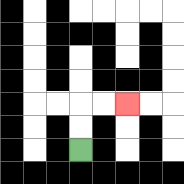{'start': '[3, 6]', 'end': '[5, 4]', 'path_directions': 'U,U,R,R', 'path_coordinates': '[[3, 6], [3, 5], [3, 4], [4, 4], [5, 4]]'}